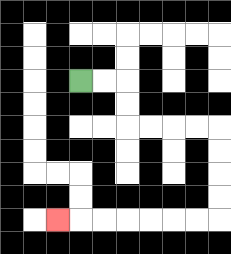{'start': '[3, 3]', 'end': '[2, 9]', 'path_directions': 'R,R,D,D,R,R,R,R,D,D,D,D,L,L,L,L,L,L,L', 'path_coordinates': '[[3, 3], [4, 3], [5, 3], [5, 4], [5, 5], [6, 5], [7, 5], [8, 5], [9, 5], [9, 6], [9, 7], [9, 8], [9, 9], [8, 9], [7, 9], [6, 9], [5, 9], [4, 9], [3, 9], [2, 9]]'}